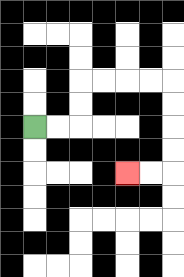{'start': '[1, 5]', 'end': '[5, 7]', 'path_directions': 'R,R,U,U,R,R,R,R,D,D,D,D,L,L', 'path_coordinates': '[[1, 5], [2, 5], [3, 5], [3, 4], [3, 3], [4, 3], [5, 3], [6, 3], [7, 3], [7, 4], [7, 5], [7, 6], [7, 7], [6, 7], [5, 7]]'}